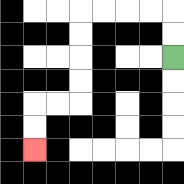{'start': '[7, 2]', 'end': '[1, 6]', 'path_directions': 'U,U,L,L,L,L,D,D,D,D,L,L,D,D', 'path_coordinates': '[[7, 2], [7, 1], [7, 0], [6, 0], [5, 0], [4, 0], [3, 0], [3, 1], [3, 2], [3, 3], [3, 4], [2, 4], [1, 4], [1, 5], [1, 6]]'}